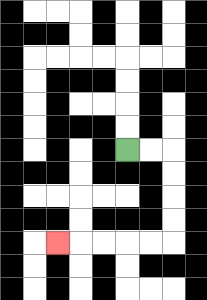{'start': '[5, 6]', 'end': '[2, 10]', 'path_directions': 'R,R,D,D,D,D,L,L,L,L,L', 'path_coordinates': '[[5, 6], [6, 6], [7, 6], [7, 7], [7, 8], [7, 9], [7, 10], [6, 10], [5, 10], [4, 10], [3, 10], [2, 10]]'}